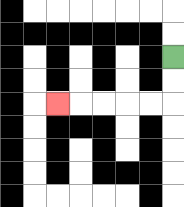{'start': '[7, 2]', 'end': '[2, 4]', 'path_directions': 'D,D,L,L,L,L,L', 'path_coordinates': '[[7, 2], [7, 3], [7, 4], [6, 4], [5, 4], [4, 4], [3, 4], [2, 4]]'}